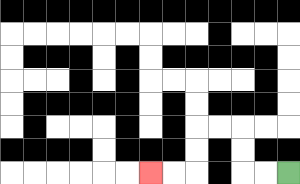{'start': '[12, 7]', 'end': '[6, 7]', 'path_directions': 'L,L,U,U,L,L,D,D,L,L', 'path_coordinates': '[[12, 7], [11, 7], [10, 7], [10, 6], [10, 5], [9, 5], [8, 5], [8, 6], [8, 7], [7, 7], [6, 7]]'}